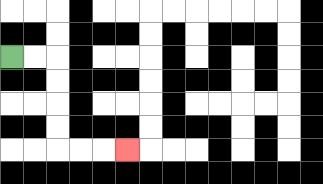{'start': '[0, 2]', 'end': '[5, 6]', 'path_directions': 'R,R,D,D,D,D,R,R,R', 'path_coordinates': '[[0, 2], [1, 2], [2, 2], [2, 3], [2, 4], [2, 5], [2, 6], [3, 6], [4, 6], [5, 6]]'}